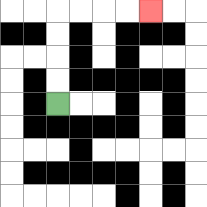{'start': '[2, 4]', 'end': '[6, 0]', 'path_directions': 'U,U,U,U,R,R,R,R', 'path_coordinates': '[[2, 4], [2, 3], [2, 2], [2, 1], [2, 0], [3, 0], [4, 0], [5, 0], [6, 0]]'}